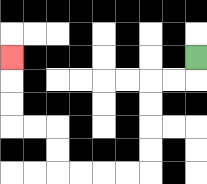{'start': '[8, 2]', 'end': '[0, 2]', 'path_directions': 'D,L,L,D,D,D,D,L,L,L,L,U,U,L,L,U,U,U', 'path_coordinates': '[[8, 2], [8, 3], [7, 3], [6, 3], [6, 4], [6, 5], [6, 6], [6, 7], [5, 7], [4, 7], [3, 7], [2, 7], [2, 6], [2, 5], [1, 5], [0, 5], [0, 4], [0, 3], [0, 2]]'}